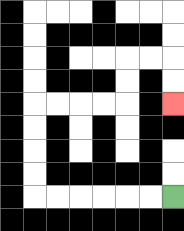{'start': '[7, 8]', 'end': '[7, 4]', 'path_directions': 'L,L,L,L,L,L,U,U,U,U,R,R,R,R,U,U,R,R,D,D', 'path_coordinates': '[[7, 8], [6, 8], [5, 8], [4, 8], [3, 8], [2, 8], [1, 8], [1, 7], [1, 6], [1, 5], [1, 4], [2, 4], [3, 4], [4, 4], [5, 4], [5, 3], [5, 2], [6, 2], [7, 2], [7, 3], [7, 4]]'}